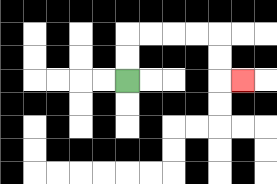{'start': '[5, 3]', 'end': '[10, 3]', 'path_directions': 'U,U,R,R,R,R,D,D,R', 'path_coordinates': '[[5, 3], [5, 2], [5, 1], [6, 1], [7, 1], [8, 1], [9, 1], [9, 2], [9, 3], [10, 3]]'}